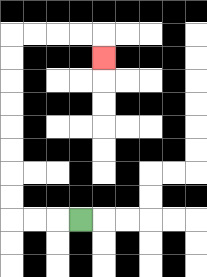{'start': '[3, 9]', 'end': '[4, 2]', 'path_directions': 'L,L,L,U,U,U,U,U,U,U,U,R,R,R,R,D', 'path_coordinates': '[[3, 9], [2, 9], [1, 9], [0, 9], [0, 8], [0, 7], [0, 6], [0, 5], [0, 4], [0, 3], [0, 2], [0, 1], [1, 1], [2, 1], [3, 1], [4, 1], [4, 2]]'}